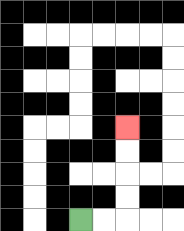{'start': '[3, 9]', 'end': '[5, 5]', 'path_directions': 'R,R,U,U,U,U', 'path_coordinates': '[[3, 9], [4, 9], [5, 9], [5, 8], [5, 7], [5, 6], [5, 5]]'}